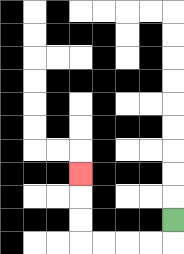{'start': '[7, 9]', 'end': '[3, 7]', 'path_directions': 'D,L,L,L,L,U,U,U', 'path_coordinates': '[[7, 9], [7, 10], [6, 10], [5, 10], [4, 10], [3, 10], [3, 9], [3, 8], [3, 7]]'}